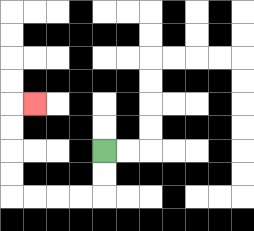{'start': '[4, 6]', 'end': '[1, 4]', 'path_directions': 'D,D,L,L,L,L,U,U,U,U,R', 'path_coordinates': '[[4, 6], [4, 7], [4, 8], [3, 8], [2, 8], [1, 8], [0, 8], [0, 7], [0, 6], [0, 5], [0, 4], [1, 4]]'}